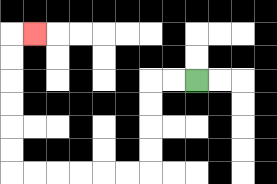{'start': '[8, 3]', 'end': '[1, 1]', 'path_directions': 'L,L,D,D,D,D,L,L,L,L,L,L,U,U,U,U,U,U,R', 'path_coordinates': '[[8, 3], [7, 3], [6, 3], [6, 4], [6, 5], [6, 6], [6, 7], [5, 7], [4, 7], [3, 7], [2, 7], [1, 7], [0, 7], [0, 6], [0, 5], [0, 4], [0, 3], [0, 2], [0, 1], [1, 1]]'}